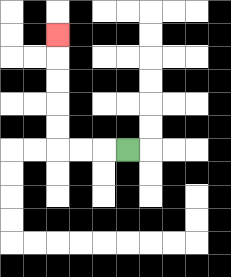{'start': '[5, 6]', 'end': '[2, 1]', 'path_directions': 'L,L,L,U,U,U,U,U', 'path_coordinates': '[[5, 6], [4, 6], [3, 6], [2, 6], [2, 5], [2, 4], [2, 3], [2, 2], [2, 1]]'}